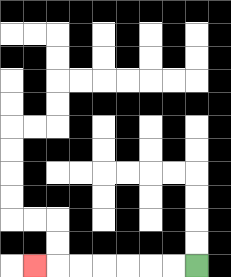{'start': '[8, 11]', 'end': '[1, 11]', 'path_directions': 'L,L,L,L,L,L,L', 'path_coordinates': '[[8, 11], [7, 11], [6, 11], [5, 11], [4, 11], [3, 11], [2, 11], [1, 11]]'}